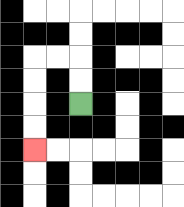{'start': '[3, 4]', 'end': '[1, 6]', 'path_directions': 'U,U,L,L,D,D,D,D', 'path_coordinates': '[[3, 4], [3, 3], [3, 2], [2, 2], [1, 2], [1, 3], [1, 4], [1, 5], [1, 6]]'}